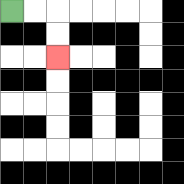{'start': '[0, 0]', 'end': '[2, 2]', 'path_directions': 'R,R,D,D', 'path_coordinates': '[[0, 0], [1, 0], [2, 0], [2, 1], [2, 2]]'}